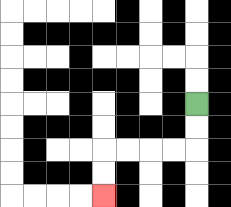{'start': '[8, 4]', 'end': '[4, 8]', 'path_directions': 'D,D,L,L,L,L,D,D', 'path_coordinates': '[[8, 4], [8, 5], [8, 6], [7, 6], [6, 6], [5, 6], [4, 6], [4, 7], [4, 8]]'}